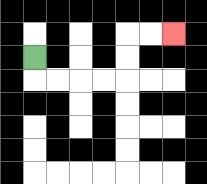{'start': '[1, 2]', 'end': '[7, 1]', 'path_directions': 'D,R,R,R,R,U,U,R,R', 'path_coordinates': '[[1, 2], [1, 3], [2, 3], [3, 3], [4, 3], [5, 3], [5, 2], [5, 1], [6, 1], [7, 1]]'}